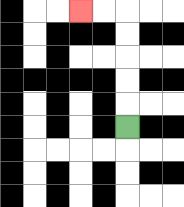{'start': '[5, 5]', 'end': '[3, 0]', 'path_directions': 'U,U,U,U,U,L,L', 'path_coordinates': '[[5, 5], [5, 4], [5, 3], [5, 2], [5, 1], [5, 0], [4, 0], [3, 0]]'}